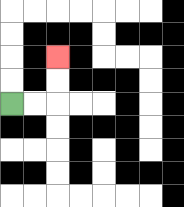{'start': '[0, 4]', 'end': '[2, 2]', 'path_directions': 'R,R,U,U', 'path_coordinates': '[[0, 4], [1, 4], [2, 4], [2, 3], [2, 2]]'}